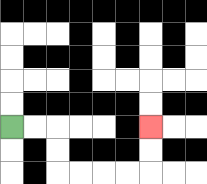{'start': '[0, 5]', 'end': '[6, 5]', 'path_directions': 'R,R,D,D,R,R,R,R,U,U', 'path_coordinates': '[[0, 5], [1, 5], [2, 5], [2, 6], [2, 7], [3, 7], [4, 7], [5, 7], [6, 7], [6, 6], [6, 5]]'}